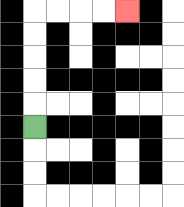{'start': '[1, 5]', 'end': '[5, 0]', 'path_directions': 'U,U,U,U,U,R,R,R,R', 'path_coordinates': '[[1, 5], [1, 4], [1, 3], [1, 2], [1, 1], [1, 0], [2, 0], [3, 0], [4, 0], [5, 0]]'}